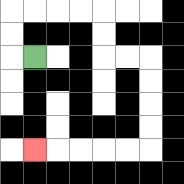{'start': '[1, 2]', 'end': '[1, 6]', 'path_directions': 'L,U,U,R,R,R,R,D,D,R,R,D,D,D,D,L,L,L,L,L', 'path_coordinates': '[[1, 2], [0, 2], [0, 1], [0, 0], [1, 0], [2, 0], [3, 0], [4, 0], [4, 1], [4, 2], [5, 2], [6, 2], [6, 3], [6, 4], [6, 5], [6, 6], [5, 6], [4, 6], [3, 6], [2, 6], [1, 6]]'}